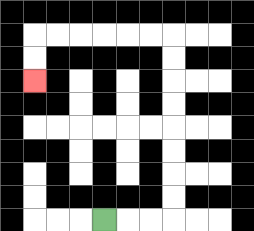{'start': '[4, 9]', 'end': '[1, 3]', 'path_directions': 'R,R,R,U,U,U,U,U,U,U,U,L,L,L,L,L,L,D,D', 'path_coordinates': '[[4, 9], [5, 9], [6, 9], [7, 9], [7, 8], [7, 7], [7, 6], [7, 5], [7, 4], [7, 3], [7, 2], [7, 1], [6, 1], [5, 1], [4, 1], [3, 1], [2, 1], [1, 1], [1, 2], [1, 3]]'}